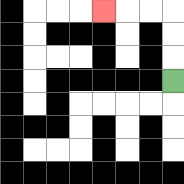{'start': '[7, 3]', 'end': '[4, 0]', 'path_directions': 'U,U,U,L,L,L', 'path_coordinates': '[[7, 3], [7, 2], [7, 1], [7, 0], [6, 0], [5, 0], [4, 0]]'}